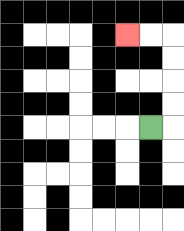{'start': '[6, 5]', 'end': '[5, 1]', 'path_directions': 'R,U,U,U,U,L,L', 'path_coordinates': '[[6, 5], [7, 5], [7, 4], [7, 3], [7, 2], [7, 1], [6, 1], [5, 1]]'}